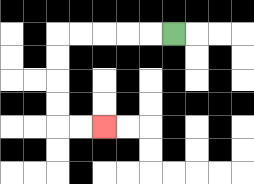{'start': '[7, 1]', 'end': '[4, 5]', 'path_directions': 'L,L,L,L,L,D,D,D,D,R,R', 'path_coordinates': '[[7, 1], [6, 1], [5, 1], [4, 1], [3, 1], [2, 1], [2, 2], [2, 3], [2, 4], [2, 5], [3, 5], [4, 5]]'}